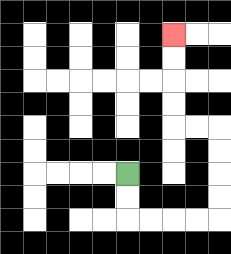{'start': '[5, 7]', 'end': '[7, 1]', 'path_directions': 'D,D,R,R,R,R,U,U,U,U,L,L,U,U,U,U', 'path_coordinates': '[[5, 7], [5, 8], [5, 9], [6, 9], [7, 9], [8, 9], [9, 9], [9, 8], [9, 7], [9, 6], [9, 5], [8, 5], [7, 5], [7, 4], [7, 3], [7, 2], [7, 1]]'}